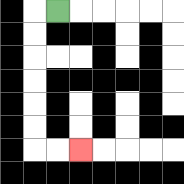{'start': '[2, 0]', 'end': '[3, 6]', 'path_directions': 'L,D,D,D,D,D,D,R,R', 'path_coordinates': '[[2, 0], [1, 0], [1, 1], [1, 2], [1, 3], [1, 4], [1, 5], [1, 6], [2, 6], [3, 6]]'}